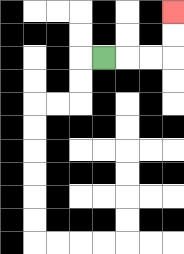{'start': '[4, 2]', 'end': '[7, 0]', 'path_directions': 'R,R,R,U,U', 'path_coordinates': '[[4, 2], [5, 2], [6, 2], [7, 2], [7, 1], [7, 0]]'}